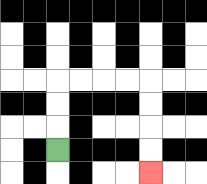{'start': '[2, 6]', 'end': '[6, 7]', 'path_directions': 'U,U,U,R,R,R,R,D,D,D,D', 'path_coordinates': '[[2, 6], [2, 5], [2, 4], [2, 3], [3, 3], [4, 3], [5, 3], [6, 3], [6, 4], [6, 5], [6, 6], [6, 7]]'}